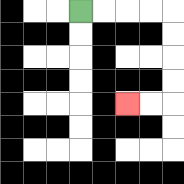{'start': '[3, 0]', 'end': '[5, 4]', 'path_directions': 'R,R,R,R,D,D,D,D,L,L', 'path_coordinates': '[[3, 0], [4, 0], [5, 0], [6, 0], [7, 0], [7, 1], [7, 2], [7, 3], [7, 4], [6, 4], [5, 4]]'}